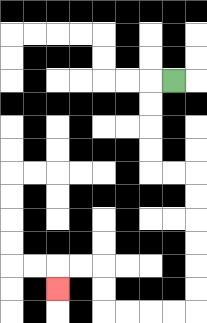{'start': '[7, 3]', 'end': '[2, 12]', 'path_directions': 'L,D,D,D,D,R,R,D,D,D,D,D,D,L,L,L,L,U,U,L,L,D', 'path_coordinates': '[[7, 3], [6, 3], [6, 4], [6, 5], [6, 6], [6, 7], [7, 7], [8, 7], [8, 8], [8, 9], [8, 10], [8, 11], [8, 12], [8, 13], [7, 13], [6, 13], [5, 13], [4, 13], [4, 12], [4, 11], [3, 11], [2, 11], [2, 12]]'}